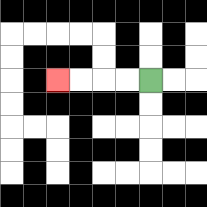{'start': '[6, 3]', 'end': '[2, 3]', 'path_directions': 'L,L,L,L', 'path_coordinates': '[[6, 3], [5, 3], [4, 3], [3, 3], [2, 3]]'}